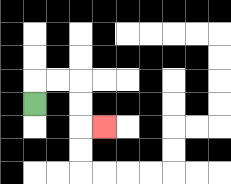{'start': '[1, 4]', 'end': '[4, 5]', 'path_directions': 'U,R,R,D,D,R', 'path_coordinates': '[[1, 4], [1, 3], [2, 3], [3, 3], [3, 4], [3, 5], [4, 5]]'}